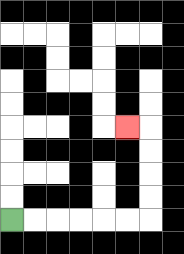{'start': '[0, 9]', 'end': '[5, 5]', 'path_directions': 'R,R,R,R,R,R,U,U,U,U,L', 'path_coordinates': '[[0, 9], [1, 9], [2, 9], [3, 9], [4, 9], [5, 9], [6, 9], [6, 8], [6, 7], [6, 6], [6, 5], [5, 5]]'}